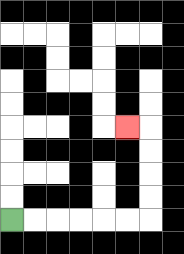{'start': '[0, 9]', 'end': '[5, 5]', 'path_directions': 'R,R,R,R,R,R,U,U,U,U,L', 'path_coordinates': '[[0, 9], [1, 9], [2, 9], [3, 9], [4, 9], [5, 9], [6, 9], [6, 8], [6, 7], [6, 6], [6, 5], [5, 5]]'}